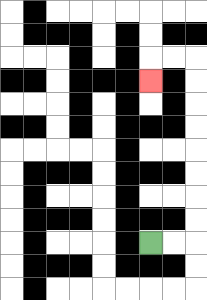{'start': '[6, 10]', 'end': '[6, 3]', 'path_directions': 'R,R,U,U,U,U,U,U,U,U,L,L,D', 'path_coordinates': '[[6, 10], [7, 10], [8, 10], [8, 9], [8, 8], [8, 7], [8, 6], [8, 5], [8, 4], [8, 3], [8, 2], [7, 2], [6, 2], [6, 3]]'}